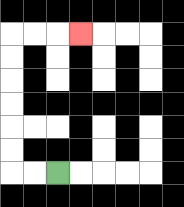{'start': '[2, 7]', 'end': '[3, 1]', 'path_directions': 'L,L,U,U,U,U,U,U,R,R,R', 'path_coordinates': '[[2, 7], [1, 7], [0, 7], [0, 6], [0, 5], [0, 4], [0, 3], [0, 2], [0, 1], [1, 1], [2, 1], [3, 1]]'}